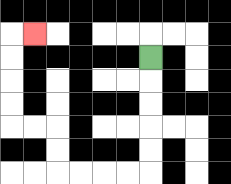{'start': '[6, 2]', 'end': '[1, 1]', 'path_directions': 'D,D,D,D,D,L,L,L,L,U,U,L,L,U,U,U,U,R', 'path_coordinates': '[[6, 2], [6, 3], [6, 4], [6, 5], [6, 6], [6, 7], [5, 7], [4, 7], [3, 7], [2, 7], [2, 6], [2, 5], [1, 5], [0, 5], [0, 4], [0, 3], [0, 2], [0, 1], [1, 1]]'}